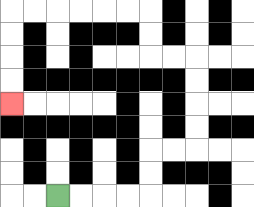{'start': '[2, 8]', 'end': '[0, 4]', 'path_directions': 'R,R,R,R,U,U,R,R,U,U,U,U,L,L,U,U,L,L,L,L,L,L,D,D,D,D', 'path_coordinates': '[[2, 8], [3, 8], [4, 8], [5, 8], [6, 8], [6, 7], [6, 6], [7, 6], [8, 6], [8, 5], [8, 4], [8, 3], [8, 2], [7, 2], [6, 2], [6, 1], [6, 0], [5, 0], [4, 0], [3, 0], [2, 0], [1, 0], [0, 0], [0, 1], [0, 2], [0, 3], [0, 4]]'}